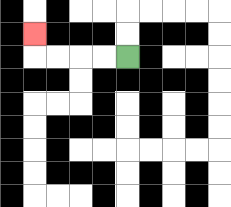{'start': '[5, 2]', 'end': '[1, 1]', 'path_directions': 'L,L,L,L,U', 'path_coordinates': '[[5, 2], [4, 2], [3, 2], [2, 2], [1, 2], [1, 1]]'}